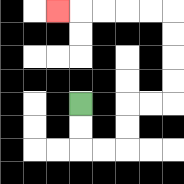{'start': '[3, 4]', 'end': '[2, 0]', 'path_directions': 'D,D,R,R,U,U,R,R,U,U,U,U,L,L,L,L,L', 'path_coordinates': '[[3, 4], [3, 5], [3, 6], [4, 6], [5, 6], [5, 5], [5, 4], [6, 4], [7, 4], [7, 3], [7, 2], [7, 1], [7, 0], [6, 0], [5, 0], [4, 0], [3, 0], [2, 0]]'}